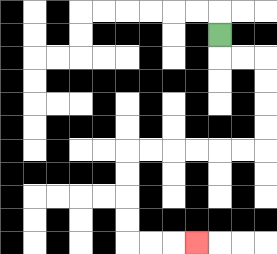{'start': '[9, 1]', 'end': '[8, 10]', 'path_directions': 'D,R,R,D,D,D,D,L,L,L,L,L,L,D,D,D,D,R,R,R', 'path_coordinates': '[[9, 1], [9, 2], [10, 2], [11, 2], [11, 3], [11, 4], [11, 5], [11, 6], [10, 6], [9, 6], [8, 6], [7, 6], [6, 6], [5, 6], [5, 7], [5, 8], [5, 9], [5, 10], [6, 10], [7, 10], [8, 10]]'}